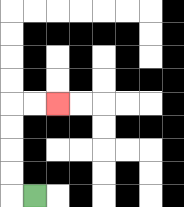{'start': '[1, 8]', 'end': '[2, 4]', 'path_directions': 'L,U,U,U,U,R,R', 'path_coordinates': '[[1, 8], [0, 8], [0, 7], [0, 6], [0, 5], [0, 4], [1, 4], [2, 4]]'}